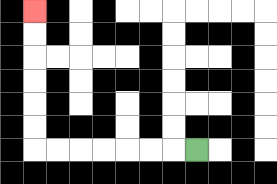{'start': '[8, 6]', 'end': '[1, 0]', 'path_directions': 'L,L,L,L,L,L,L,U,U,U,U,U,U', 'path_coordinates': '[[8, 6], [7, 6], [6, 6], [5, 6], [4, 6], [3, 6], [2, 6], [1, 6], [1, 5], [1, 4], [1, 3], [1, 2], [1, 1], [1, 0]]'}